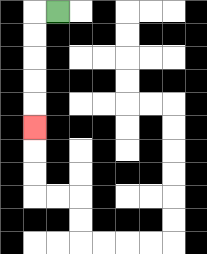{'start': '[2, 0]', 'end': '[1, 5]', 'path_directions': 'L,D,D,D,D,D', 'path_coordinates': '[[2, 0], [1, 0], [1, 1], [1, 2], [1, 3], [1, 4], [1, 5]]'}